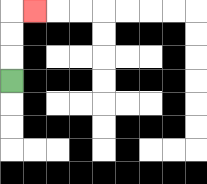{'start': '[0, 3]', 'end': '[1, 0]', 'path_directions': 'U,U,U,R', 'path_coordinates': '[[0, 3], [0, 2], [0, 1], [0, 0], [1, 0]]'}